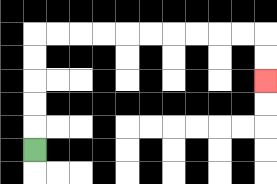{'start': '[1, 6]', 'end': '[11, 3]', 'path_directions': 'U,U,U,U,U,R,R,R,R,R,R,R,R,R,R,D,D', 'path_coordinates': '[[1, 6], [1, 5], [1, 4], [1, 3], [1, 2], [1, 1], [2, 1], [3, 1], [4, 1], [5, 1], [6, 1], [7, 1], [8, 1], [9, 1], [10, 1], [11, 1], [11, 2], [11, 3]]'}